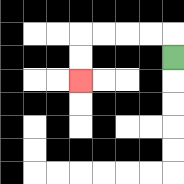{'start': '[7, 2]', 'end': '[3, 3]', 'path_directions': 'U,L,L,L,L,D,D', 'path_coordinates': '[[7, 2], [7, 1], [6, 1], [5, 1], [4, 1], [3, 1], [3, 2], [3, 3]]'}